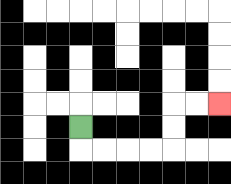{'start': '[3, 5]', 'end': '[9, 4]', 'path_directions': 'D,R,R,R,R,U,U,R,R', 'path_coordinates': '[[3, 5], [3, 6], [4, 6], [5, 6], [6, 6], [7, 6], [7, 5], [7, 4], [8, 4], [9, 4]]'}